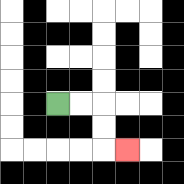{'start': '[2, 4]', 'end': '[5, 6]', 'path_directions': 'R,R,D,D,R', 'path_coordinates': '[[2, 4], [3, 4], [4, 4], [4, 5], [4, 6], [5, 6]]'}